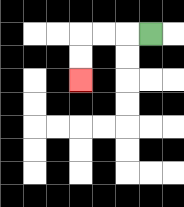{'start': '[6, 1]', 'end': '[3, 3]', 'path_directions': 'L,L,L,D,D', 'path_coordinates': '[[6, 1], [5, 1], [4, 1], [3, 1], [3, 2], [3, 3]]'}